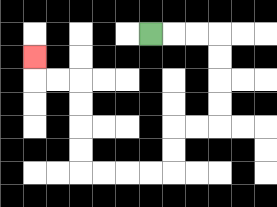{'start': '[6, 1]', 'end': '[1, 2]', 'path_directions': 'R,R,R,D,D,D,D,L,L,D,D,L,L,L,L,U,U,U,U,L,L,U', 'path_coordinates': '[[6, 1], [7, 1], [8, 1], [9, 1], [9, 2], [9, 3], [9, 4], [9, 5], [8, 5], [7, 5], [7, 6], [7, 7], [6, 7], [5, 7], [4, 7], [3, 7], [3, 6], [3, 5], [3, 4], [3, 3], [2, 3], [1, 3], [1, 2]]'}